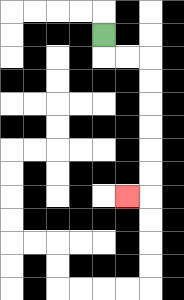{'start': '[4, 1]', 'end': '[5, 8]', 'path_directions': 'D,R,R,D,D,D,D,D,D,L', 'path_coordinates': '[[4, 1], [4, 2], [5, 2], [6, 2], [6, 3], [6, 4], [6, 5], [6, 6], [6, 7], [6, 8], [5, 8]]'}